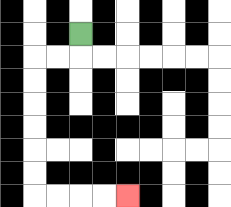{'start': '[3, 1]', 'end': '[5, 8]', 'path_directions': 'D,L,L,D,D,D,D,D,D,R,R,R,R', 'path_coordinates': '[[3, 1], [3, 2], [2, 2], [1, 2], [1, 3], [1, 4], [1, 5], [1, 6], [1, 7], [1, 8], [2, 8], [3, 8], [4, 8], [5, 8]]'}